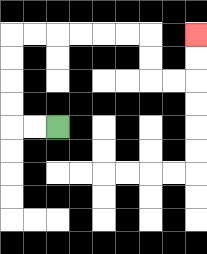{'start': '[2, 5]', 'end': '[8, 1]', 'path_directions': 'L,L,U,U,U,U,R,R,R,R,R,R,D,D,R,R,U,U', 'path_coordinates': '[[2, 5], [1, 5], [0, 5], [0, 4], [0, 3], [0, 2], [0, 1], [1, 1], [2, 1], [3, 1], [4, 1], [5, 1], [6, 1], [6, 2], [6, 3], [7, 3], [8, 3], [8, 2], [8, 1]]'}